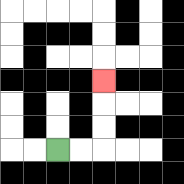{'start': '[2, 6]', 'end': '[4, 3]', 'path_directions': 'R,R,U,U,U', 'path_coordinates': '[[2, 6], [3, 6], [4, 6], [4, 5], [4, 4], [4, 3]]'}